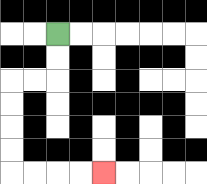{'start': '[2, 1]', 'end': '[4, 7]', 'path_directions': 'D,D,L,L,D,D,D,D,R,R,R,R', 'path_coordinates': '[[2, 1], [2, 2], [2, 3], [1, 3], [0, 3], [0, 4], [0, 5], [0, 6], [0, 7], [1, 7], [2, 7], [3, 7], [4, 7]]'}